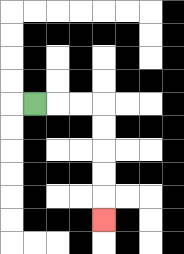{'start': '[1, 4]', 'end': '[4, 9]', 'path_directions': 'R,R,R,D,D,D,D,D', 'path_coordinates': '[[1, 4], [2, 4], [3, 4], [4, 4], [4, 5], [4, 6], [4, 7], [4, 8], [4, 9]]'}